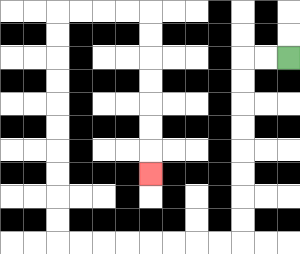{'start': '[12, 2]', 'end': '[6, 7]', 'path_directions': 'L,L,D,D,D,D,D,D,D,D,L,L,L,L,L,L,L,L,U,U,U,U,U,U,U,U,U,U,R,R,R,R,D,D,D,D,D,D,D', 'path_coordinates': '[[12, 2], [11, 2], [10, 2], [10, 3], [10, 4], [10, 5], [10, 6], [10, 7], [10, 8], [10, 9], [10, 10], [9, 10], [8, 10], [7, 10], [6, 10], [5, 10], [4, 10], [3, 10], [2, 10], [2, 9], [2, 8], [2, 7], [2, 6], [2, 5], [2, 4], [2, 3], [2, 2], [2, 1], [2, 0], [3, 0], [4, 0], [5, 0], [6, 0], [6, 1], [6, 2], [6, 3], [6, 4], [6, 5], [6, 6], [6, 7]]'}